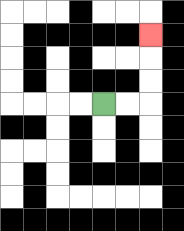{'start': '[4, 4]', 'end': '[6, 1]', 'path_directions': 'R,R,U,U,U', 'path_coordinates': '[[4, 4], [5, 4], [6, 4], [6, 3], [6, 2], [6, 1]]'}